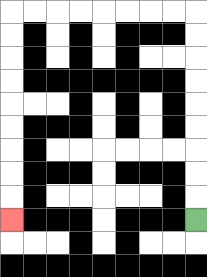{'start': '[8, 9]', 'end': '[0, 9]', 'path_directions': 'U,U,U,U,U,U,U,U,U,L,L,L,L,L,L,L,L,D,D,D,D,D,D,D,D,D', 'path_coordinates': '[[8, 9], [8, 8], [8, 7], [8, 6], [8, 5], [8, 4], [8, 3], [8, 2], [8, 1], [8, 0], [7, 0], [6, 0], [5, 0], [4, 0], [3, 0], [2, 0], [1, 0], [0, 0], [0, 1], [0, 2], [0, 3], [0, 4], [0, 5], [0, 6], [0, 7], [0, 8], [0, 9]]'}